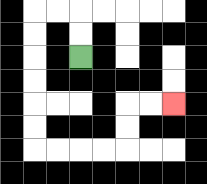{'start': '[3, 2]', 'end': '[7, 4]', 'path_directions': 'U,U,L,L,D,D,D,D,D,D,R,R,R,R,U,U,R,R', 'path_coordinates': '[[3, 2], [3, 1], [3, 0], [2, 0], [1, 0], [1, 1], [1, 2], [1, 3], [1, 4], [1, 5], [1, 6], [2, 6], [3, 6], [4, 6], [5, 6], [5, 5], [5, 4], [6, 4], [7, 4]]'}